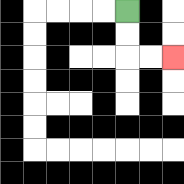{'start': '[5, 0]', 'end': '[7, 2]', 'path_directions': 'D,D,R,R', 'path_coordinates': '[[5, 0], [5, 1], [5, 2], [6, 2], [7, 2]]'}